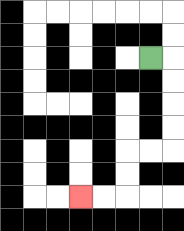{'start': '[6, 2]', 'end': '[3, 8]', 'path_directions': 'R,D,D,D,D,L,L,D,D,L,L', 'path_coordinates': '[[6, 2], [7, 2], [7, 3], [7, 4], [7, 5], [7, 6], [6, 6], [5, 6], [5, 7], [5, 8], [4, 8], [3, 8]]'}